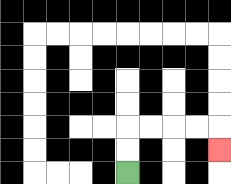{'start': '[5, 7]', 'end': '[9, 6]', 'path_directions': 'U,U,R,R,R,R,D', 'path_coordinates': '[[5, 7], [5, 6], [5, 5], [6, 5], [7, 5], [8, 5], [9, 5], [9, 6]]'}